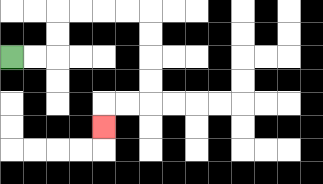{'start': '[0, 2]', 'end': '[4, 5]', 'path_directions': 'R,R,U,U,R,R,R,R,D,D,D,D,L,L,D', 'path_coordinates': '[[0, 2], [1, 2], [2, 2], [2, 1], [2, 0], [3, 0], [4, 0], [5, 0], [6, 0], [6, 1], [6, 2], [6, 3], [6, 4], [5, 4], [4, 4], [4, 5]]'}